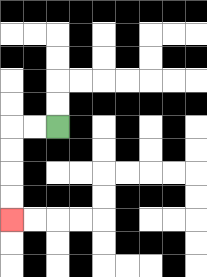{'start': '[2, 5]', 'end': '[0, 9]', 'path_directions': 'L,L,D,D,D,D', 'path_coordinates': '[[2, 5], [1, 5], [0, 5], [0, 6], [0, 7], [0, 8], [0, 9]]'}